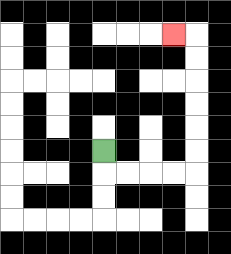{'start': '[4, 6]', 'end': '[7, 1]', 'path_directions': 'D,R,R,R,R,U,U,U,U,U,U,L', 'path_coordinates': '[[4, 6], [4, 7], [5, 7], [6, 7], [7, 7], [8, 7], [8, 6], [8, 5], [8, 4], [8, 3], [8, 2], [8, 1], [7, 1]]'}